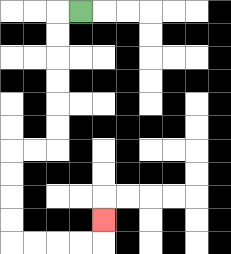{'start': '[3, 0]', 'end': '[4, 9]', 'path_directions': 'L,D,D,D,D,D,D,L,L,D,D,D,D,R,R,R,R,U', 'path_coordinates': '[[3, 0], [2, 0], [2, 1], [2, 2], [2, 3], [2, 4], [2, 5], [2, 6], [1, 6], [0, 6], [0, 7], [0, 8], [0, 9], [0, 10], [1, 10], [2, 10], [3, 10], [4, 10], [4, 9]]'}